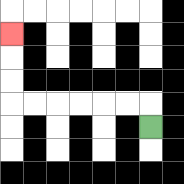{'start': '[6, 5]', 'end': '[0, 1]', 'path_directions': 'U,L,L,L,L,L,L,U,U,U', 'path_coordinates': '[[6, 5], [6, 4], [5, 4], [4, 4], [3, 4], [2, 4], [1, 4], [0, 4], [0, 3], [0, 2], [0, 1]]'}